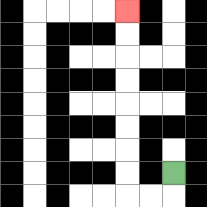{'start': '[7, 7]', 'end': '[5, 0]', 'path_directions': 'D,L,L,U,U,U,U,U,U,U,U', 'path_coordinates': '[[7, 7], [7, 8], [6, 8], [5, 8], [5, 7], [5, 6], [5, 5], [5, 4], [5, 3], [5, 2], [5, 1], [5, 0]]'}